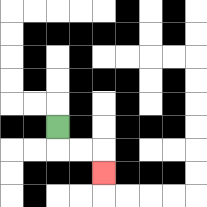{'start': '[2, 5]', 'end': '[4, 7]', 'path_directions': 'D,R,R,D', 'path_coordinates': '[[2, 5], [2, 6], [3, 6], [4, 6], [4, 7]]'}